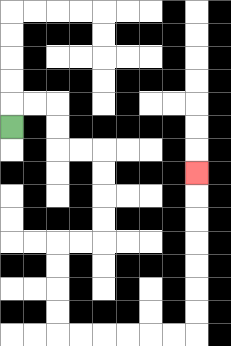{'start': '[0, 5]', 'end': '[8, 7]', 'path_directions': 'U,R,R,D,D,R,R,D,D,D,D,L,L,D,D,D,D,R,R,R,R,R,R,U,U,U,U,U,U,U', 'path_coordinates': '[[0, 5], [0, 4], [1, 4], [2, 4], [2, 5], [2, 6], [3, 6], [4, 6], [4, 7], [4, 8], [4, 9], [4, 10], [3, 10], [2, 10], [2, 11], [2, 12], [2, 13], [2, 14], [3, 14], [4, 14], [5, 14], [6, 14], [7, 14], [8, 14], [8, 13], [8, 12], [8, 11], [8, 10], [8, 9], [8, 8], [8, 7]]'}